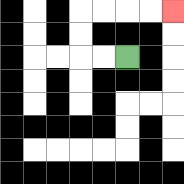{'start': '[5, 2]', 'end': '[7, 0]', 'path_directions': 'L,L,U,U,R,R,R,R', 'path_coordinates': '[[5, 2], [4, 2], [3, 2], [3, 1], [3, 0], [4, 0], [5, 0], [6, 0], [7, 0]]'}